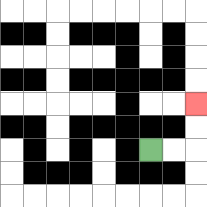{'start': '[6, 6]', 'end': '[8, 4]', 'path_directions': 'R,R,U,U', 'path_coordinates': '[[6, 6], [7, 6], [8, 6], [8, 5], [8, 4]]'}